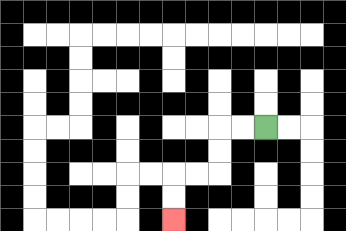{'start': '[11, 5]', 'end': '[7, 9]', 'path_directions': 'L,L,D,D,L,L,D,D', 'path_coordinates': '[[11, 5], [10, 5], [9, 5], [9, 6], [9, 7], [8, 7], [7, 7], [7, 8], [7, 9]]'}